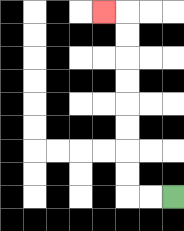{'start': '[7, 8]', 'end': '[4, 0]', 'path_directions': 'L,L,U,U,U,U,U,U,U,U,L', 'path_coordinates': '[[7, 8], [6, 8], [5, 8], [5, 7], [5, 6], [5, 5], [5, 4], [5, 3], [5, 2], [5, 1], [5, 0], [4, 0]]'}